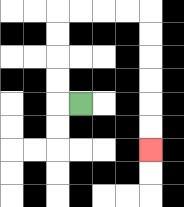{'start': '[3, 4]', 'end': '[6, 6]', 'path_directions': 'L,U,U,U,U,R,R,R,R,D,D,D,D,D,D', 'path_coordinates': '[[3, 4], [2, 4], [2, 3], [2, 2], [2, 1], [2, 0], [3, 0], [4, 0], [5, 0], [6, 0], [6, 1], [6, 2], [6, 3], [6, 4], [6, 5], [6, 6]]'}